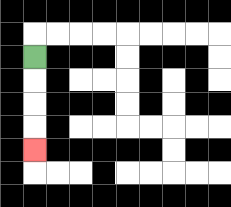{'start': '[1, 2]', 'end': '[1, 6]', 'path_directions': 'D,D,D,D', 'path_coordinates': '[[1, 2], [1, 3], [1, 4], [1, 5], [1, 6]]'}